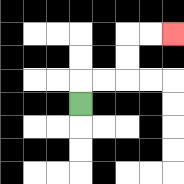{'start': '[3, 4]', 'end': '[7, 1]', 'path_directions': 'U,R,R,U,U,R,R', 'path_coordinates': '[[3, 4], [3, 3], [4, 3], [5, 3], [5, 2], [5, 1], [6, 1], [7, 1]]'}